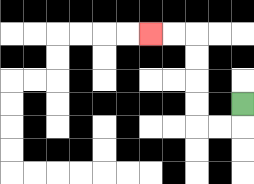{'start': '[10, 4]', 'end': '[6, 1]', 'path_directions': 'D,L,L,U,U,U,U,L,L', 'path_coordinates': '[[10, 4], [10, 5], [9, 5], [8, 5], [8, 4], [8, 3], [8, 2], [8, 1], [7, 1], [6, 1]]'}